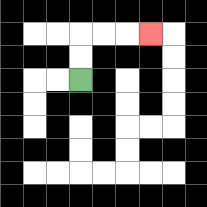{'start': '[3, 3]', 'end': '[6, 1]', 'path_directions': 'U,U,R,R,R', 'path_coordinates': '[[3, 3], [3, 2], [3, 1], [4, 1], [5, 1], [6, 1]]'}